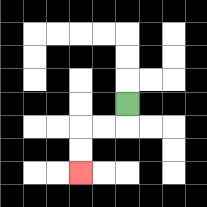{'start': '[5, 4]', 'end': '[3, 7]', 'path_directions': 'D,L,L,D,D', 'path_coordinates': '[[5, 4], [5, 5], [4, 5], [3, 5], [3, 6], [3, 7]]'}